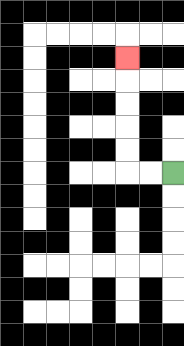{'start': '[7, 7]', 'end': '[5, 2]', 'path_directions': 'L,L,U,U,U,U,U', 'path_coordinates': '[[7, 7], [6, 7], [5, 7], [5, 6], [5, 5], [5, 4], [5, 3], [5, 2]]'}